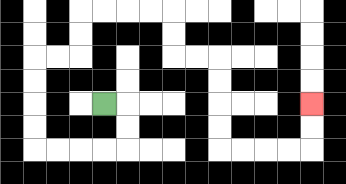{'start': '[4, 4]', 'end': '[13, 4]', 'path_directions': 'R,D,D,L,L,L,L,U,U,U,U,R,R,U,U,R,R,R,R,D,D,R,R,D,D,D,D,R,R,R,R,U,U', 'path_coordinates': '[[4, 4], [5, 4], [5, 5], [5, 6], [4, 6], [3, 6], [2, 6], [1, 6], [1, 5], [1, 4], [1, 3], [1, 2], [2, 2], [3, 2], [3, 1], [3, 0], [4, 0], [5, 0], [6, 0], [7, 0], [7, 1], [7, 2], [8, 2], [9, 2], [9, 3], [9, 4], [9, 5], [9, 6], [10, 6], [11, 6], [12, 6], [13, 6], [13, 5], [13, 4]]'}